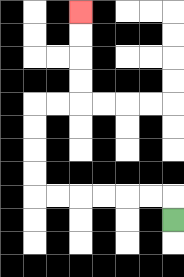{'start': '[7, 9]', 'end': '[3, 0]', 'path_directions': 'U,L,L,L,L,L,L,U,U,U,U,R,R,U,U,U,U', 'path_coordinates': '[[7, 9], [7, 8], [6, 8], [5, 8], [4, 8], [3, 8], [2, 8], [1, 8], [1, 7], [1, 6], [1, 5], [1, 4], [2, 4], [3, 4], [3, 3], [3, 2], [3, 1], [3, 0]]'}